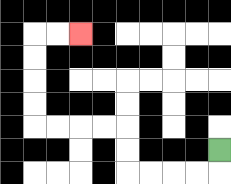{'start': '[9, 6]', 'end': '[3, 1]', 'path_directions': 'D,L,L,L,L,U,U,L,L,L,L,U,U,U,U,R,R', 'path_coordinates': '[[9, 6], [9, 7], [8, 7], [7, 7], [6, 7], [5, 7], [5, 6], [5, 5], [4, 5], [3, 5], [2, 5], [1, 5], [1, 4], [1, 3], [1, 2], [1, 1], [2, 1], [3, 1]]'}